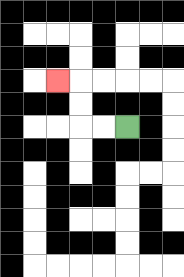{'start': '[5, 5]', 'end': '[2, 3]', 'path_directions': 'L,L,U,U,L', 'path_coordinates': '[[5, 5], [4, 5], [3, 5], [3, 4], [3, 3], [2, 3]]'}